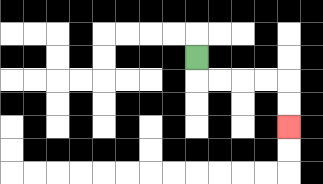{'start': '[8, 2]', 'end': '[12, 5]', 'path_directions': 'D,R,R,R,R,D,D', 'path_coordinates': '[[8, 2], [8, 3], [9, 3], [10, 3], [11, 3], [12, 3], [12, 4], [12, 5]]'}